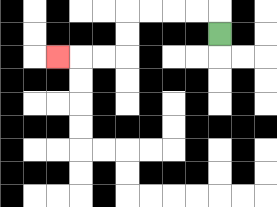{'start': '[9, 1]', 'end': '[2, 2]', 'path_directions': 'U,L,L,L,L,D,D,L,L,L', 'path_coordinates': '[[9, 1], [9, 0], [8, 0], [7, 0], [6, 0], [5, 0], [5, 1], [5, 2], [4, 2], [3, 2], [2, 2]]'}